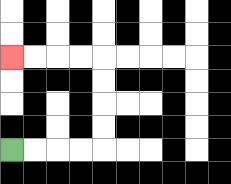{'start': '[0, 6]', 'end': '[0, 2]', 'path_directions': 'R,R,R,R,U,U,U,U,L,L,L,L', 'path_coordinates': '[[0, 6], [1, 6], [2, 6], [3, 6], [4, 6], [4, 5], [4, 4], [4, 3], [4, 2], [3, 2], [2, 2], [1, 2], [0, 2]]'}